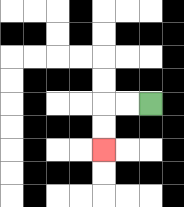{'start': '[6, 4]', 'end': '[4, 6]', 'path_directions': 'L,L,D,D', 'path_coordinates': '[[6, 4], [5, 4], [4, 4], [4, 5], [4, 6]]'}